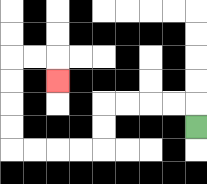{'start': '[8, 5]', 'end': '[2, 3]', 'path_directions': 'U,L,L,L,L,D,D,L,L,L,L,U,U,U,U,R,R,D', 'path_coordinates': '[[8, 5], [8, 4], [7, 4], [6, 4], [5, 4], [4, 4], [4, 5], [4, 6], [3, 6], [2, 6], [1, 6], [0, 6], [0, 5], [0, 4], [0, 3], [0, 2], [1, 2], [2, 2], [2, 3]]'}